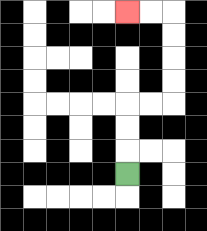{'start': '[5, 7]', 'end': '[5, 0]', 'path_directions': 'U,U,U,R,R,U,U,U,U,L,L', 'path_coordinates': '[[5, 7], [5, 6], [5, 5], [5, 4], [6, 4], [7, 4], [7, 3], [7, 2], [7, 1], [7, 0], [6, 0], [5, 0]]'}